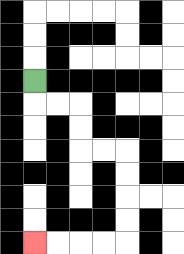{'start': '[1, 3]', 'end': '[1, 10]', 'path_directions': 'D,R,R,D,D,R,R,D,D,D,D,L,L,L,L', 'path_coordinates': '[[1, 3], [1, 4], [2, 4], [3, 4], [3, 5], [3, 6], [4, 6], [5, 6], [5, 7], [5, 8], [5, 9], [5, 10], [4, 10], [3, 10], [2, 10], [1, 10]]'}